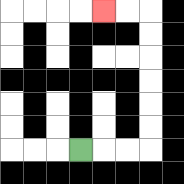{'start': '[3, 6]', 'end': '[4, 0]', 'path_directions': 'R,R,R,U,U,U,U,U,U,L,L', 'path_coordinates': '[[3, 6], [4, 6], [5, 6], [6, 6], [6, 5], [6, 4], [6, 3], [6, 2], [6, 1], [6, 0], [5, 0], [4, 0]]'}